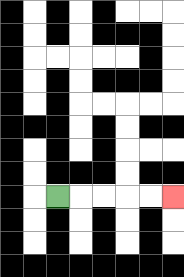{'start': '[2, 8]', 'end': '[7, 8]', 'path_directions': 'R,R,R,R,R', 'path_coordinates': '[[2, 8], [3, 8], [4, 8], [5, 8], [6, 8], [7, 8]]'}